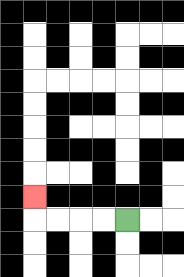{'start': '[5, 9]', 'end': '[1, 8]', 'path_directions': 'L,L,L,L,U', 'path_coordinates': '[[5, 9], [4, 9], [3, 9], [2, 9], [1, 9], [1, 8]]'}